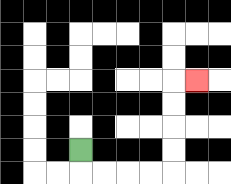{'start': '[3, 6]', 'end': '[8, 3]', 'path_directions': 'D,R,R,R,R,U,U,U,U,R', 'path_coordinates': '[[3, 6], [3, 7], [4, 7], [5, 7], [6, 7], [7, 7], [7, 6], [7, 5], [7, 4], [7, 3], [8, 3]]'}